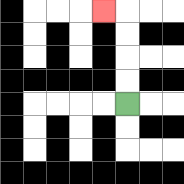{'start': '[5, 4]', 'end': '[4, 0]', 'path_directions': 'U,U,U,U,L', 'path_coordinates': '[[5, 4], [5, 3], [5, 2], [5, 1], [5, 0], [4, 0]]'}